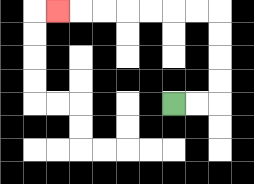{'start': '[7, 4]', 'end': '[2, 0]', 'path_directions': 'R,R,U,U,U,U,L,L,L,L,L,L,L', 'path_coordinates': '[[7, 4], [8, 4], [9, 4], [9, 3], [9, 2], [9, 1], [9, 0], [8, 0], [7, 0], [6, 0], [5, 0], [4, 0], [3, 0], [2, 0]]'}